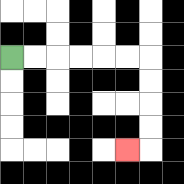{'start': '[0, 2]', 'end': '[5, 6]', 'path_directions': 'R,R,R,R,R,R,D,D,D,D,L', 'path_coordinates': '[[0, 2], [1, 2], [2, 2], [3, 2], [4, 2], [5, 2], [6, 2], [6, 3], [6, 4], [6, 5], [6, 6], [5, 6]]'}